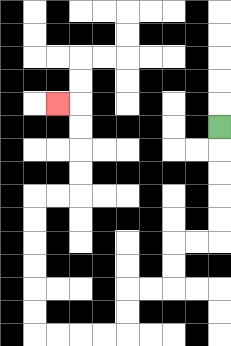{'start': '[9, 5]', 'end': '[2, 4]', 'path_directions': 'D,D,D,D,D,L,L,D,D,L,L,D,D,L,L,L,L,U,U,U,U,U,U,R,R,U,U,U,U,L', 'path_coordinates': '[[9, 5], [9, 6], [9, 7], [9, 8], [9, 9], [9, 10], [8, 10], [7, 10], [7, 11], [7, 12], [6, 12], [5, 12], [5, 13], [5, 14], [4, 14], [3, 14], [2, 14], [1, 14], [1, 13], [1, 12], [1, 11], [1, 10], [1, 9], [1, 8], [2, 8], [3, 8], [3, 7], [3, 6], [3, 5], [3, 4], [2, 4]]'}